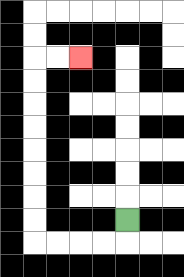{'start': '[5, 9]', 'end': '[3, 2]', 'path_directions': 'D,L,L,L,L,U,U,U,U,U,U,U,U,R,R', 'path_coordinates': '[[5, 9], [5, 10], [4, 10], [3, 10], [2, 10], [1, 10], [1, 9], [1, 8], [1, 7], [1, 6], [1, 5], [1, 4], [1, 3], [1, 2], [2, 2], [3, 2]]'}